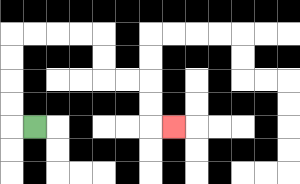{'start': '[1, 5]', 'end': '[7, 5]', 'path_directions': 'L,U,U,U,U,R,R,R,R,D,D,R,R,D,D,R', 'path_coordinates': '[[1, 5], [0, 5], [0, 4], [0, 3], [0, 2], [0, 1], [1, 1], [2, 1], [3, 1], [4, 1], [4, 2], [4, 3], [5, 3], [6, 3], [6, 4], [6, 5], [7, 5]]'}